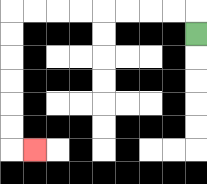{'start': '[8, 1]', 'end': '[1, 6]', 'path_directions': 'U,L,L,L,L,L,L,L,L,D,D,D,D,D,D,R', 'path_coordinates': '[[8, 1], [8, 0], [7, 0], [6, 0], [5, 0], [4, 0], [3, 0], [2, 0], [1, 0], [0, 0], [0, 1], [0, 2], [0, 3], [0, 4], [0, 5], [0, 6], [1, 6]]'}